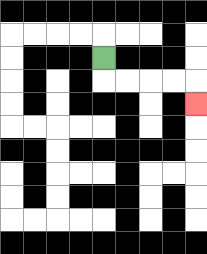{'start': '[4, 2]', 'end': '[8, 4]', 'path_directions': 'D,R,R,R,R,D', 'path_coordinates': '[[4, 2], [4, 3], [5, 3], [6, 3], [7, 3], [8, 3], [8, 4]]'}